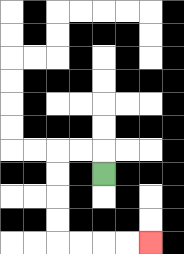{'start': '[4, 7]', 'end': '[6, 10]', 'path_directions': 'U,L,L,D,D,D,D,R,R,R,R', 'path_coordinates': '[[4, 7], [4, 6], [3, 6], [2, 6], [2, 7], [2, 8], [2, 9], [2, 10], [3, 10], [4, 10], [5, 10], [6, 10]]'}